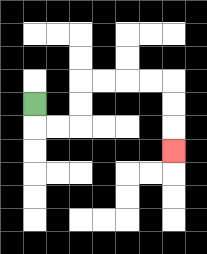{'start': '[1, 4]', 'end': '[7, 6]', 'path_directions': 'D,R,R,U,U,R,R,R,R,D,D,D', 'path_coordinates': '[[1, 4], [1, 5], [2, 5], [3, 5], [3, 4], [3, 3], [4, 3], [5, 3], [6, 3], [7, 3], [7, 4], [7, 5], [7, 6]]'}